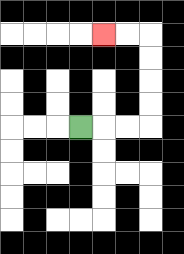{'start': '[3, 5]', 'end': '[4, 1]', 'path_directions': 'R,R,R,U,U,U,U,L,L', 'path_coordinates': '[[3, 5], [4, 5], [5, 5], [6, 5], [6, 4], [6, 3], [6, 2], [6, 1], [5, 1], [4, 1]]'}